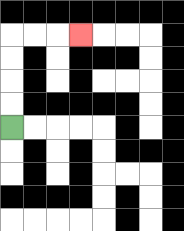{'start': '[0, 5]', 'end': '[3, 1]', 'path_directions': 'U,U,U,U,R,R,R', 'path_coordinates': '[[0, 5], [0, 4], [0, 3], [0, 2], [0, 1], [1, 1], [2, 1], [3, 1]]'}